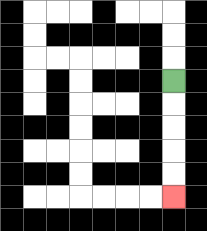{'start': '[7, 3]', 'end': '[7, 8]', 'path_directions': 'D,D,D,D,D', 'path_coordinates': '[[7, 3], [7, 4], [7, 5], [7, 6], [7, 7], [7, 8]]'}